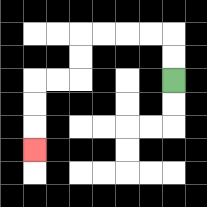{'start': '[7, 3]', 'end': '[1, 6]', 'path_directions': 'U,U,L,L,L,L,D,D,L,L,D,D,D', 'path_coordinates': '[[7, 3], [7, 2], [7, 1], [6, 1], [5, 1], [4, 1], [3, 1], [3, 2], [3, 3], [2, 3], [1, 3], [1, 4], [1, 5], [1, 6]]'}